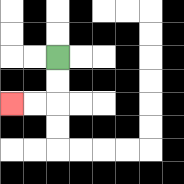{'start': '[2, 2]', 'end': '[0, 4]', 'path_directions': 'D,D,L,L', 'path_coordinates': '[[2, 2], [2, 3], [2, 4], [1, 4], [0, 4]]'}